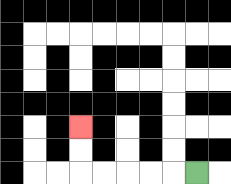{'start': '[8, 7]', 'end': '[3, 5]', 'path_directions': 'L,L,L,L,L,U,U', 'path_coordinates': '[[8, 7], [7, 7], [6, 7], [5, 7], [4, 7], [3, 7], [3, 6], [3, 5]]'}